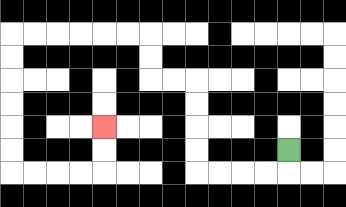{'start': '[12, 6]', 'end': '[4, 5]', 'path_directions': 'D,L,L,L,L,U,U,U,U,L,L,U,U,L,L,L,L,L,L,D,D,D,D,D,D,R,R,R,R,U,U', 'path_coordinates': '[[12, 6], [12, 7], [11, 7], [10, 7], [9, 7], [8, 7], [8, 6], [8, 5], [8, 4], [8, 3], [7, 3], [6, 3], [6, 2], [6, 1], [5, 1], [4, 1], [3, 1], [2, 1], [1, 1], [0, 1], [0, 2], [0, 3], [0, 4], [0, 5], [0, 6], [0, 7], [1, 7], [2, 7], [3, 7], [4, 7], [4, 6], [4, 5]]'}